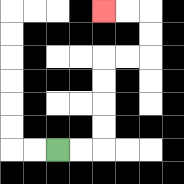{'start': '[2, 6]', 'end': '[4, 0]', 'path_directions': 'R,R,U,U,U,U,R,R,U,U,L,L', 'path_coordinates': '[[2, 6], [3, 6], [4, 6], [4, 5], [4, 4], [4, 3], [4, 2], [5, 2], [6, 2], [6, 1], [6, 0], [5, 0], [4, 0]]'}